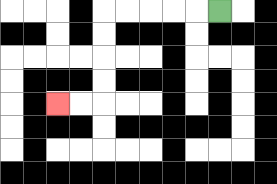{'start': '[9, 0]', 'end': '[2, 4]', 'path_directions': 'L,L,L,L,L,D,D,D,D,L,L', 'path_coordinates': '[[9, 0], [8, 0], [7, 0], [6, 0], [5, 0], [4, 0], [4, 1], [4, 2], [4, 3], [4, 4], [3, 4], [2, 4]]'}